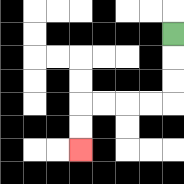{'start': '[7, 1]', 'end': '[3, 6]', 'path_directions': 'D,D,D,L,L,L,L,D,D', 'path_coordinates': '[[7, 1], [7, 2], [7, 3], [7, 4], [6, 4], [5, 4], [4, 4], [3, 4], [3, 5], [3, 6]]'}